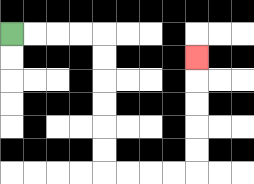{'start': '[0, 1]', 'end': '[8, 2]', 'path_directions': 'R,R,R,R,D,D,D,D,D,D,R,R,R,R,U,U,U,U,U', 'path_coordinates': '[[0, 1], [1, 1], [2, 1], [3, 1], [4, 1], [4, 2], [4, 3], [4, 4], [4, 5], [4, 6], [4, 7], [5, 7], [6, 7], [7, 7], [8, 7], [8, 6], [8, 5], [8, 4], [8, 3], [8, 2]]'}